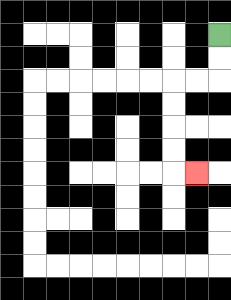{'start': '[9, 1]', 'end': '[8, 7]', 'path_directions': 'D,D,L,L,D,D,D,D,R', 'path_coordinates': '[[9, 1], [9, 2], [9, 3], [8, 3], [7, 3], [7, 4], [7, 5], [7, 6], [7, 7], [8, 7]]'}